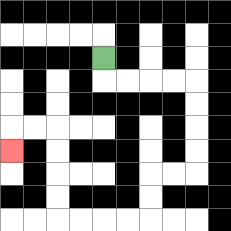{'start': '[4, 2]', 'end': '[0, 6]', 'path_directions': 'D,R,R,R,R,D,D,D,D,L,L,D,D,L,L,L,L,U,U,U,U,L,L,D', 'path_coordinates': '[[4, 2], [4, 3], [5, 3], [6, 3], [7, 3], [8, 3], [8, 4], [8, 5], [8, 6], [8, 7], [7, 7], [6, 7], [6, 8], [6, 9], [5, 9], [4, 9], [3, 9], [2, 9], [2, 8], [2, 7], [2, 6], [2, 5], [1, 5], [0, 5], [0, 6]]'}